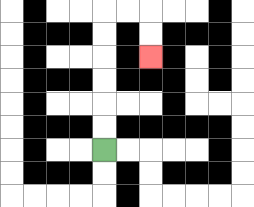{'start': '[4, 6]', 'end': '[6, 2]', 'path_directions': 'U,U,U,U,U,U,R,R,D,D', 'path_coordinates': '[[4, 6], [4, 5], [4, 4], [4, 3], [4, 2], [4, 1], [4, 0], [5, 0], [6, 0], [6, 1], [6, 2]]'}